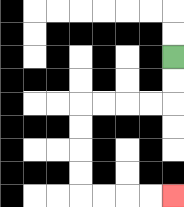{'start': '[7, 2]', 'end': '[7, 8]', 'path_directions': 'D,D,L,L,L,L,D,D,D,D,R,R,R,R', 'path_coordinates': '[[7, 2], [7, 3], [7, 4], [6, 4], [5, 4], [4, 4], [3, 4], [3, 5], [3, 6], [3, 7], [3, 8], [4, 8], [5, 8], [6, 8], [7, 8]]'}